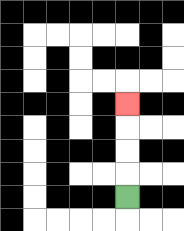{'start': '[5, 8]', 'end': '[5, 4]', 'path_directions': 'U,U,U,U', 'path_coordinates': '[[5, 8], [5, 7], [5, 6], [5, 5], [5, 4]]'}